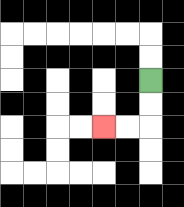{'start': '[6, 3]', 'end': '[4, 5]', 'path_directions': 'D,D,L,L', 'path_coordinates': '[[6, 3], [6, 4], [6, 5], [5, 5], [4, 5]]'}